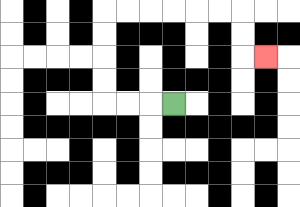{'start': '[7, 4]', 'end': '[11, 2]', 'path_directions': 'L,L,L,U,U,U,U,R,R,R,R,R,R,D,D,R', 'path_coordinates': '[[7, 4], [6, 4], [5, 4], [4, 4], [4, 3], [4, 2], [4, 1], [4, 0], [5, 0], [6, 0], [7, 0], [8, 0], [9, 0], [10, 0], [10, 1], [10, 2], [11, 2]]'}